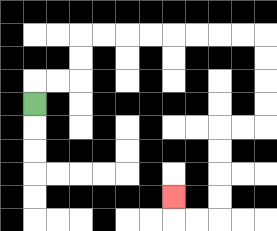{'start': '[1, 4]', 'end': '[7, 8]', 'path_directions': 'U,R,R,U,U,R,R,R,R,R,R,R,R,D,D,D,D,L,L,D,D,D,D,L,L,U', 'path_coordinates': '[[1, 4], [1, 3], [2, 3], [3, 3], [3, 2], [3, 1], [4, 1], [5, 1], [6, 1], [7, 1], [8, 1], [9, 1], [10, 1], [11, 1], [11, 2], [11, 3], [11, 4], [11, 5], [10, 5], [9, 5], [9, 6], [9, 7], [9, 8], [9, 9], [8, 9], [7, 9], [7, 8]]'}